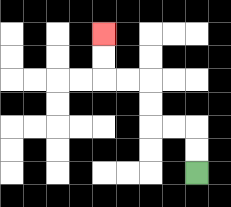{'start': '[8, 7]', 'end': '[4, 1]', 'path_directions': 'U,U,L,L,U,U,L,L,U,U', 'path_coordinates': '[[8, 7], [8, 6], [8, 5], [7, 5], [6, 5], [6, 4], [6, 3], [5, 3], [4, 3], [4, 2], [4, 1]]'}